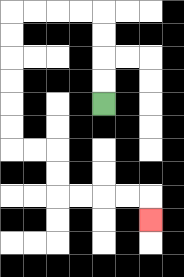{'start': '[4, 4]', 'end': '[6, 9]', 'path_directions': 'U,U,U,U,L,L,L,L,D,D,D,D,D,D,R,R,D,D,R,R,R,R,D', 'path_coordinates': '[[4, 4], [4, 3], [4, 2], [4, 1], [4, 0], [3, 0], [2, 0], [1, 0], [0, 0], [0, 1], [0, 2], [0, 3], [0, 4], [0, 5], [0, 6], [1, 6], [2, 6], [2, 7], [2, 8], [3, 8], [4, 8], [5, 8], [6, 8], [6, 9]]'}